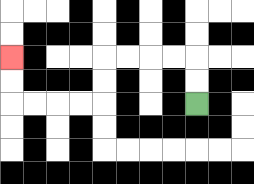{'start': '[8, 4]', 'end': '[0, 2]', 'path_directions': 'U,U,L,L,L,L,D,D,L,L,L,L,U,U', 'path_coordinates': '[[8, 4], [8, 3], [8, 2], [7, 2], [6, 2], [5, 2], [4, 2], [4, 3], [4, 4], [3, 4], [2, 4], [1, 4], [0, 4], [0, 3], [0, 2]]'}